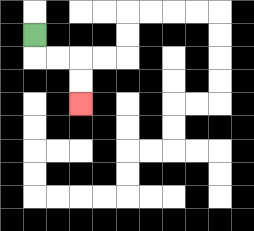{'start': '[1, 1]', 'end': '[3, 4]', 'path_directions': 'D,R,R,D,D', 'path_coordinates': '[[1, 1], [1, 2], [2, 2], [3, 2], [3, 3], [3, 4]]'}